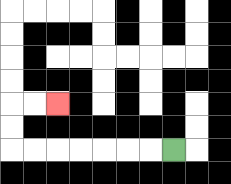{'start': '[7, 6]', 'end': '[2, 4]', 'path_directions': 'L,L,L,L,L,L,L,U,U,R,R', 'path_coordinates': '[[7, 6], [6, 6], [5, 6], [4, 6], [3, 6], [2, 6], [1, 6], [0, 6], [0, 5], [0, 4], [1, 4], [2, 4]]'}